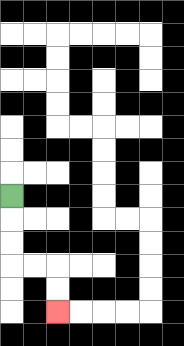{'start': '[0, 8]', 'end': '[2, 13]', 'path_directions': 'D,D,D,R,R,D,D', 'path_coordinates': '[[0, 8], [0, 9], [0, 10], [0, 11], [1, 11], [2, 11], [2, 12], [2, 13]]'}